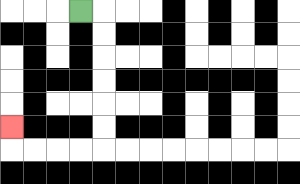{'start': '[3, 0]', 'end': '[0, 5]', 'path_directions': 'R,D,D,D,D,D,D,L,L,L,L,U', 'path_coordinates': '[[3, 0], [4, 0], [4, 1], [4, 2], [4, 3], [4, 4], [4, 5], [4, 6], [3, 6], [2, 6], [1, 6], [0, 6], [0, 5]]'}